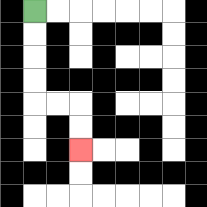{'start': '[1, 0]', 'end': '[3, 6]', 'path_directions': 'D,D,D,D,R,R,D,D', 'path_coordinates': '[[1, 0], [1, 1], [1, 2], [1, 3], [1, 4], [2, 4], [3, 4], [3, 5], [3, 6]]'}